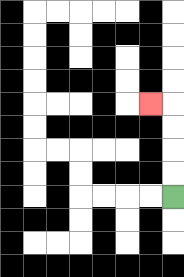{'start': '[7, 8]', 'end': '[6, 4]', 'path_directions': 'U,U,U,U,L', 'path_coordinates': '[[7, 8], [7, 7], [7, 6], [7, 5], [7, 4], [6, 4]]'}